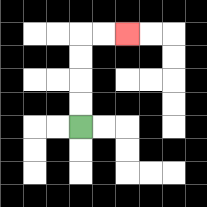{'start': '[3, 5]', 'end': '[5, 1]', 'path_directions': 'U,U,U,U,R,R', 'path_coordinates': '[[3, 5], [3, 4], [3, 3], [3, 2], [3, 1], [4, 1], [5, 1]]'}